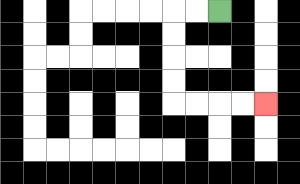{'start': '[9, 0]', 'end': '[11, 4]', 'path_directions': 'L,L,D,D,D,D,R,R,R,R', 'path_coordinates': '[[9, 0], [8, 0], [7, 0], [7, 1], [7, 2], [7, 3], [7, 4], [8, 4], [9, 4], [10, 4], [11, 4]]'}